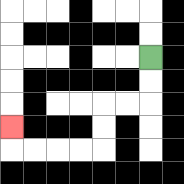{'start': '[6, 2]', 'end': '[0, 5]', 'path_directions': 'D,D,L,L,D,D,L,L,L,L,U', 'path_coordinates': '[[6, 2], [6, 3], [6, 4], [5, 4], [4, 4], [4, 5], [4, 6], [3, 6], [2, 6], [1, 6], [0, 6], [0, 5]]'}